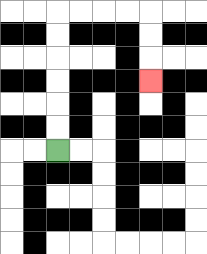{'start': '[2, 6]', 'end': '[6, 3]', 'path_directions': 'U,U,U,U,U,U,R,R,R,R,D,D,D', 'path_coordinates': '[[2, 6], [2, 5], [2, 4], [2, 3], [2, 2], [2, 1], [2, 0], [3, 0], [4, 0], [5, 0], [6, 0], [6, 1], [6, 2], [6, 3]]'}